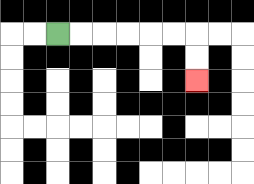{'start': '[2, 1]', 'end': '[8, 3]', 'path_directions': 'R,R,R,R,R,R,D,D', 'path_coordinates': '[[2, 1], [3, 1], [4, 1], [5, 1], [6, 1], [7, 1], [8, 1], [8, 2], [8, 3]]'}